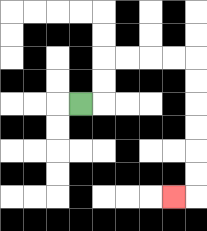{'start': '[3, 4]', 'end': '[7, 8]', 'path_directions': 'R,U,U,R,R,R,R,D,D,D,D,D,D,L', 'path_coordinates': '[[3, 4], [4, 4], [4, 3], [4, 2], [5, 2], [6, 2], [7, 2], [8, 2], [8, 3], [8, 4], [8, 5], [8, 6], [8, 7], [8, 8], [7, 8]]'}